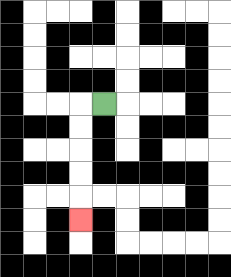{'start': '[4, 4]', 'end': '[3, 9]', 'path_directions': 'L,D,D,D,D,D', 'path_coordinates': '[[4, 4], [3, 4], [3, 5], [3, 6], [3, 7], [3, 8], [3, 9]]'}